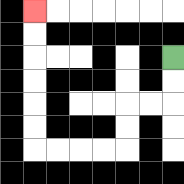{'start': '[7, 2]', 'end': '[1, 0]', 'path_directions': 'D,D,L,L,D,D,L,L,L,L,U,U,U,U,U,U', 'path_coordinates': '[[7, 2], [7, 3], [7, 4], [6, 4], [5, 4], [5, 5], [5, 6], [4, 6], [3, 6], [2, 6], [1, 6], [1, 5], [1, 4], [1, 3], [1, 2], [1, 1], [1, 0]]'}